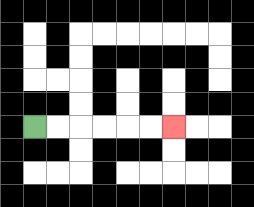{'start': '[1, 5]', 'end': '[7, 5]', 'path_directions': 'R,R,R,R,R,R', 'path_coordinates': '[[1, 5], [2, 5], [3, 5], [4, 5], [5, 5], [6, 5], [7, 5]]'}